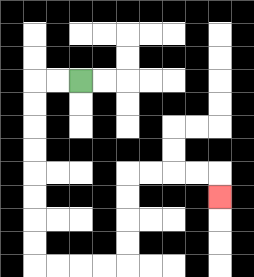{'start': '[3, 3]', 'end': '[9, 8]', 'path_directions': 'L,L,D,D,D,D,D,D,D,D,R,R,R,R,U,U,U,U,R,R,R,R,D', 'path_coordinates': '[[3, 3], [2, 3], [1, 3], [1, 4], [1, 5], [1, 6], [1, 7], [1, 8], [1, 9], [1, 10], [1, 11], [2, 11], [3, 11], [4, 11], [5, 11], [5, 10], [5, 9], [5, 8], [5, 7], [6, 7], [7, 7], [8, 7], [9, 7], [9, 8]]'}